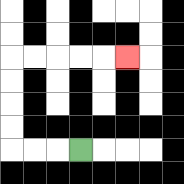{'start': '[3, 6]', 'end': '[5, 2]', 'path_directions': 'L,L,L,U,U,U,U,R,R,R,R,R', 'path_coordinates': '[[3, 6], [2, 6], [1, 6], [0, 6], [0, 5], [0, 4], [0, 3], [0, 2], [1, 2], [2, 2], [3, 2], [4, 2], [5, 2]]'}